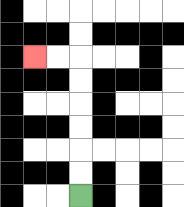{'start': '[3, 8]', 'end': '[1, 2]', 'path_directions': 'U,U,U,U,U,U,L,L', 'path_coordinates': '[[3, 8], [3, 7], [3, 6], [3, 5], [3, 4], [3, 3], [3, 2], [2, 2], [1, 2]]'}